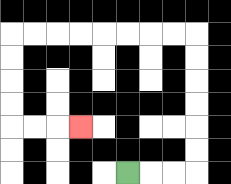{'start': '[5, 7]', 'end': '[3, 5]', 'path_directions': 'R,R,R,U,U,U,U,U,U,L,L,L,L,L,L,L,L,D,D,D,D,R,R,R', 'path_coordinates': '[[5, 7], [6, 7], [7, 7], [8, 7], [8, 6], [8, 5], [8, 4], [8, 3], [8, 2], [8, 1], [7, 1], [6, 1], [5, 1], [4, 1], [3, 1], [2, 1], [1, 1], [0, 1], [0, 2], [0, 3], [0, 4], [0, 5], [1, 5], [2, 5], [3, 5]]'}